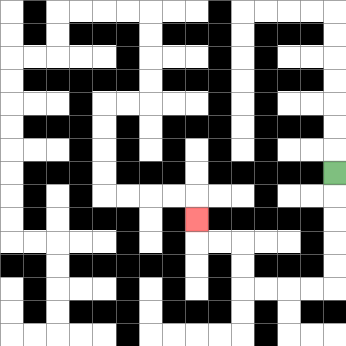{'start': '[14, 7]', 'end': '[8, 9]', 'path_directions': 'D,D,D,D,D,L,L,L,L,U,U,L,L,U', 'path_coordinates': '[[14, 7], [14, 8], [14, 9], [14, 10], [14, 11], [14, 12], [13, 12], [12, 12], [11, 12], [10, 12], [10, 11], [10, 10], [9, 10], [8, 10], [8, 9]]'}